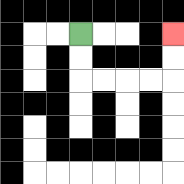{'start': '[3, 1]', 'end': '[7, 1]', 'path_directions': 'D,D,R,R,R,R,U,U', 'path_coordinates': '[[3, 1], [3, 2], [3, 3], [4, 3], [5, 3], [6, 3], [7, 3], [7, 2], [7, 1]]'}